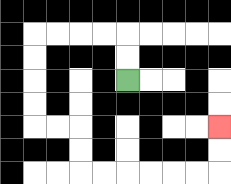{'start': '[5, 3]', 'end': '[9, 5]', 'path_directions': 'U,U,L,L,L,L,D,D,D,D,R,R,D,D,R,R,R,R,R,R,U,U', 'path_coordinates': '[[5, 3], [5, 2], [5, 1], [4, 1], [3, 1], [2, 1], [1, 1], [1, 2], [1, 3], [1, 4], [1, 5], [2, 5], [3, 5], [3, 6], [3, 7], [4, 7], [5, 7], [6, 7], [7, 7], [8, 7], [9, 7], [9, 6], [9, 5]]'}